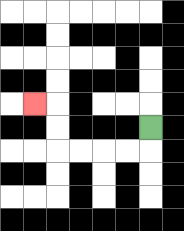{'start': '[6, 5]', 'end': '[1, 4]', 'path_directions': 'D,L,L,L,L,U,U,L', 'path_coordinates': '[[6, 5], [6, 6], [5, 6], [4, 6], [3, 6], [2, 6], [2, 5], [2, 4], [1, 4]]'}